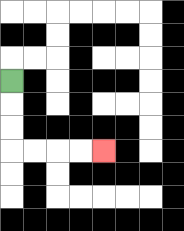{'start': '[0, 3]', 'end': '[4, 6]', 'path_directions': 'D,D,D,R,R,R,R', 'path_coordinates': '[[0, 3], [0, 4], [0, 5], [0, 6], [1, 6], [2, 6], [3, 6], [4, 6]]'}